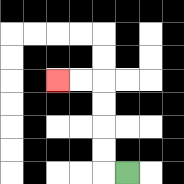{'start': '[5, 7]', 'end': '[2, 3]', 'path_directions': 'L,U,U,U,U,L,L', 'path_coordinates': '[[5, 7], [4, 7], [4, 6], [4, 5], [4, 4], [4, 3], [3, 3], [2, 3]]'}